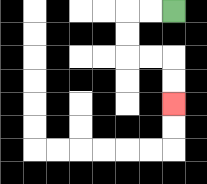{'start': '[7, 0]', 'end': '[7, 4]', 'path_directions': 'L,L,D,D,R,R,D,D', 'path_coordinates': '[[7, 0], [6, 0], [5, 0], [5, 1], [5, 2], [6, 2], [7, 2], [7, 3], [7, 4]]'}